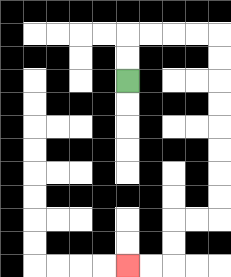{'start': '[5, 3]', 'end': '[5, 11]', 'path_directions': 'U,U,R,R,R,R,D,D,D,D,D,D,D,D,L,L,D,D,L,L', 'path_coordinates': '[[5, 3], [5, 2], [5, 1], [6, 1], [7, 1], [8, 1], [9, 1], [9, 2], [9, 3], [9, 4], [9, 5], [9, 6], [9, 7], [9, 8], [9, 9], [8, 9], [7, 9], [7, 10], [7, 11], [6, 11], [5, 11]]'}